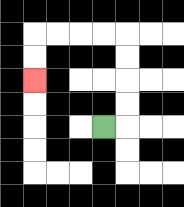{'start': '[4, 5]', 'end': '[1, 3]', 'path_directions': 'R,U,U,U,U,L,L,L,L,D,D', 'path_coordinates': '[[4, 5], [5, 5], [5, 4], [5, 3], [5, 2], [5, 1], [4, 1], [3, 1], [2, 1], [1, 1], [1, 2], [1, 3]]'}